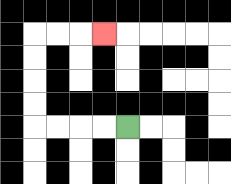{'start': '[5, 5]', 'end': '[4, 1]', 'path_directions': 'L,L,L,L,U,U,U,U,R,R,R', 'path_coordinates': '[[5, 5], [4, 5], [3, 5], [2, 5], [1, 5], [1, 4], [1, 3], [1, 2], [1, 1], [2, 1], [3, 1], [4, 1]]'}